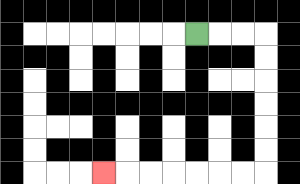{'start': '[8, 1]', 'end': '[4, 7]', 'path_directions': 'R,R,R,D,D,D,D,D,D,L,L,L,L,L,L,L', 'path_coordinates': '[[8, 1], [9, 1], [10, 1], [11, 1], [11, 2], [11, 3], [11, 4], [11, 5], [11, 6], [11, 7], [10, 7], [9, 7], [8, 7], [7, 7], [6, 7], [5, 7], [4, 7]]'}